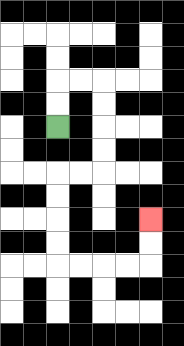{'start': '[2, 5]', 'end': '[6, 9]', 'path_directions': 'U,U,R,R,D,D,D,D,L,L,D,D,D,D,R,R,R,R,U,U', 'path_coordinates': '[[2, 5], [2, 4], [2, 3], [3, 3], [4, 3], [4, 4], [4, 5], [4, 6], [4, 7], [3, 7], [2, 7], [2, 8], [2, 9], [2, 10], [2, 11], [3, 11], [4, 11], [5, 11], [6, 11], [6, 10], [6, 9]]'}